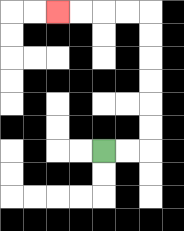{'start': '[4, 6]', 'end': '[2, 0]', 'path_directions': 'R,R,U,U,U,U,U,U,L,L,L,L', 'path_coordinates': '[[4, 6], [5, 6], [6, 6], [6, 5], [6, 4], [6, 3], [6, 2], [6, 1], [6, 0], [5, 0], [4, 0], [3, 0], [2, 0]]'}